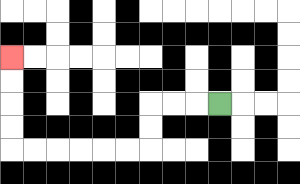{'start': '[9, 4]', 'end': '[0, 2]', 'path_directions': 'L,L,L,D,D,L,L,L,L,L,L,U,U,U,U', 'path_coordinates': '[[9, 4], [8, 4], [7, 4], [6, 4], [6, 5], [6, 6], [5, 6], [4, 6], [3, 6], [2, 6], [1, 6], [0, 6], [0, 5], [0, 4], [0, 3], [0, 2]]'}